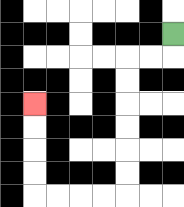{'start': '[7, 1]', 'end': '[1, 4]', 'path_directions': 'D,L,L,D,D,D,D,D,D,L,L,L,L,U,U,U,U', 'path_coordinates': '[[7, 1], [7, 2], [6, 2], [5, 2], [5, 3], [5, 4], [5, 5], [5, 6], [5, 7], [5, 8], [4, 8], [3, 8], [2, 8], [1, 8], [1, 7], [1, 6], [1, 5], [1, 4]]'}